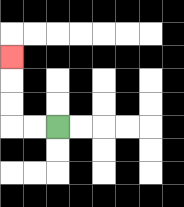{'start': '[2, 5]', 'end': '[0, 2]', 'path_directions': 'L,L,U,U,U', 'path_coordinates': '[[2, 5], [1, 5], [0, 5], [0, 4], [0, 3], [0, 2]]'}